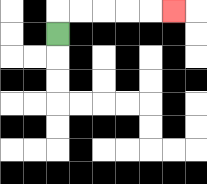{'start': '[2, 1]', 'end': '[7, 0]', 'path_directions': 'U,R,R,R,R,R', 'path_coordinates': '[[2, 1], [2, 0], [3, 0], [4, 0], [5, 0], [6, 0], [7, 0]]'}